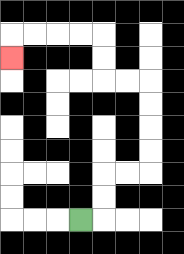{'start': '[3, 9]', 'end': '[0, 2]', 'path_directions': 'R,U,U,R,R,U,U,U,U,L,L,U,U,L,L,L,L,D', 'path_coordinates': '[[3, 9], [4, 9], [4, 8], [4, 7], [5, 7], [6, 7], [6, 6], [6, 5], [6, 4], [6, 3], [5, 3], [4, 3], [4, 2], [4, 1], [3, 1], [2, 1], [1, 1], [0, 1], [0, 2]]'}